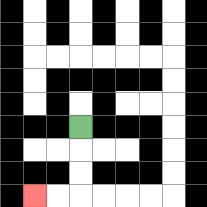{'start': '[3, 5]', 'end': '[1, 8]', 'path_directions': 'D,D,D,L,L', 'path_coordinates': '[[3, 5], [3, 6], [3, 7], [3, 8], [2, 8], [1, 8]]'}